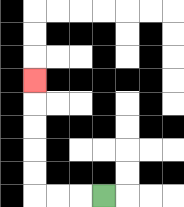{'start': '[4, 8]', 'end': '[1, 3]', 'path_directions': 'L,L,L,U,U,U,U,U', 'path_coordinates': '[[4, 8], [3, 8], [2, 8], [1, 8], [1, 7], [1, 6], [1, 5], [1, 4], [1, 3]]'}